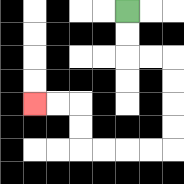{'start': '[5, 0]', 'end': '[1, 4]', 'path_directions': 'D,D,R,R,D,D,D,D,L,L,L,L,U,U,L,L', 'path_coordinates': '[[5, 0], [5, 1], [5, 2], [6, 2], [7, 2], [7, 3], [7, 4], [7, 5], [7, 6], [6, 6], [5, 6], [4, 6], [3, 6], [3, 5], [3, 4], [2, 4], [1, 4]]'}